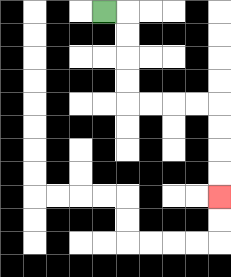{'start': '[4, 0]', 'end': '[9, 8]', 'path_directions': 'R,D,D,D,D,R,R,R,R,D,D,D,D', 'path_coordinates': '[[4, 0], [5, 0], [5, 1], [5, 2], [5, 3], [5, 4], [6, 4], [7, 4], [8, 4], [9, 4], [9, 5], [9, 6], [9, 7], [9, 8]]'}